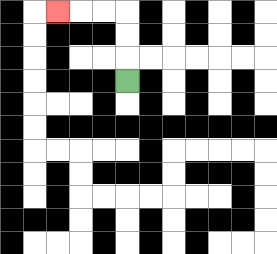{'start': '[5, 3]', 'end': '[2, 0]', 'path_directions': 'U,U,U,L,L,L', 'path_coordinates': '[[5, 3], [5, 2], [5, 1], [5, 0], [4, 0], [3, 0], [2, 0]]'}